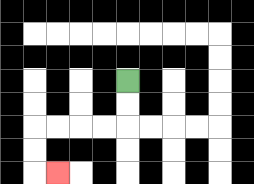{'start': '[5, 3]', 'end': '[2, 7]', 'path_directions': 'D,D,L,L,L,L,D,D,R', 'path_coordinates': '[[5, 3], [5, 4], [5, 5], [4, 5], [3, 5], [2, 5], [1, 5], [1, 6], [1, 7], [2, 7]]'}